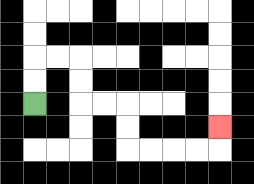{'start': '[1, 4]', 'end': '[9, 5]', 'path_directions': 'U,U,R,R,D,D,R,R,D,D,R,R,R,R,U', 'path_coordinates': '[[1, 4], [1, 3], [1, 2], [2, 2], [3, 2], [3, 3], [3, 4], [4, 4], [5, 4], [5, 5], [5, 6], [6, 6], [7, 6], [8, 6], [9, 6], [9, 5]]'}